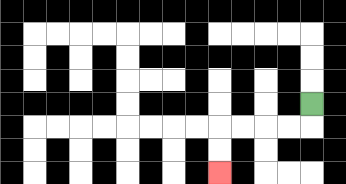{'start': '[13, 4]', 'end': '[9, 7]', 'path_directions': 'D,L,L,L,L,D,D', 'path_coordinates': '[[13, 4], [13, 5], [12, 5], [11, 5], [10, 5], [9, 5], [9, 6], [9, 7]]'}